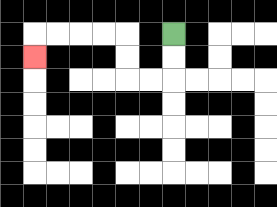{'start': '[7, 1]', 'end': '[1, 2]', 'path_directions': 'D,D,L,L,U,U,L,L,L,L,D', 'path_coordinates': '[[7, 1], [7, 2], [7, 3], [6, 3], [5, 3], [5, 2], [5, 1], [4, 1], [3, 1], [2, 1], [1, 1], [1, 2]]'}